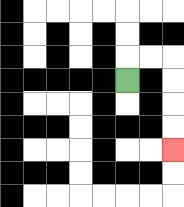{'start': '[5, 3]', 'end': '[7, 6]', 'path_directions': 'U,R,R,D,D,D,D', 'path_coordinates': '[[5, 3], [5, 2], [6, 2], [7, 2], [7, 3], [7, 4], [7, 5], [7, 6]]'}